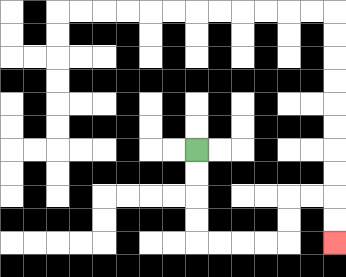{'start': '[8, 6]', 'end': '[14, 10]', 'path_directions': 'D,D,D,D,R,R,R,R,U,U,R,R,D,D', 'path_coordinates': '[[8, 6], [8, 7], [8, 8], [8, 9], [8, 10], [9, 10], [10, 10], [11, 10], [12, 10], [12, 9], [12, 8], [13, 8], [14, 8], [14, 9], [14, 10]]'}